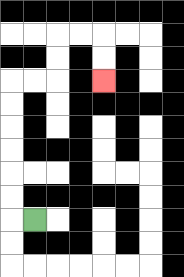{'start': '[1, 9]', 'end': '[4, 3]', 'path_directions': 'L,U,U,U,U,U,U,R,R,U,U,R,R,D,D', 'path_coordinates': '[[1, 9], [0, 9], [0, 8], [0, 7], [0, 6], [0, 5], [0, 4], [0, 3], [1, 3], [2, 3], [2, 2], [2, 1], [3, 1], [4, 1], [4, 2], [4, 3]]'}